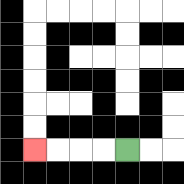{'start': '[5, 6]', 'end': '[1, 6]', 'path_directions': 'L,L,L,L', 'path_coordinates': '[[5, 6], [4, 6], [3, 6], [2, 6], [1, 6]]'}